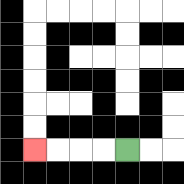{'start': '[5, 6]', 'end': '[1, 6]', 'path_directions': 'L,L,L,L', 'path_coordinates': '[[5, 6], [4, 6], [3, 6], [2, 6], [1, 6]]'}